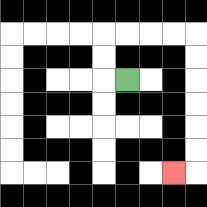{'start': '[5, 3]', 'end': '[7, 7]', 'path_directions': 'L,U,U,R,R,R,R,D,D,D,D,D,D,L', 'path_coordinates': '[[5, 3], [4, 3], [4, 2], [4, 1], [5, 1], [6, 1], [7, 1], [8, 1], [8, 2], [8, 3], [8, 4], [8, 5], [8, 6], [8, 7], [7, 7]]'}